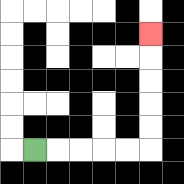{'start': '[1, 6]', 'end': '[6, 1]', 'path_directions': 'R,R,R,R,R,U,U,U,U,U', 'path_coordinates': '[[1, 6], [2, 6], [3, 6], [4, 6], [5, 6], [6, 6], [6, 5], [6, 4], [6, 3], [6, 2], [6, 1]]'}